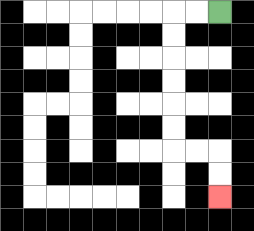{'start': '[9, 0]', 'end': '[9, 8]', 'path_directions': 'L,L,D,D,D,D,D,D,R,R,D,D', 'path_coordinates': '[[9, 0], [8, 0], [7, 0], [7, 1], [7, 2], [7, 3], [7, 4], [7, 5], [7, 6], [8, 6], [9, 6], [9, 7], [9, 8]]'}